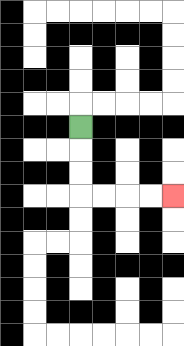{'start': '[3, 5]', 'end': '[7, 8]', 'path_directions': 'D,D,D,R,R,R,R', 'path_coordinates': '[[3, 5], [3, 6], [3, 7], [3, 8], [4, 8], [5, 8], [6, 8], [7, 8]]'}